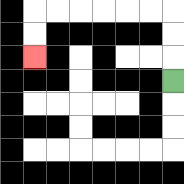{'start': '[7, 3]', 'end': '[1, 2]', 'path_directions': 'U,U,U,L,L,L,L,L,L,D,D', 'path_coordinates': '[[7, 3], [7, 2], [7, 1], [7, 0], [6, 0], [5, 0], [4, 0], [3, 0], [2, 0], [1, 0], [1, 1], [1, 2]]'}